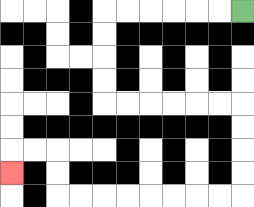{'start': '[10, 0]', 'end': '[0, 7]', 'path_directions': 'L,L,L,L,L,L,D,D,D,D,R,R,R,R,R,R,D,D,D,D,L,L,L,L,L,L,L,L,U,U,L,L,D', 'path_coordinates': '[[10, 0], [9, 0], [8, 0], [7, 0], [6, 0], [5, 0], [4, 0], [4, 1], [4, 2], [4, 3], [4, 4], [5, 4], [6, 4], [7, 4], [8, 4], [9, 4], [10, 4], [10, 5], [10, 6], [10, 7], [10, 8], [9, 8], [8, 8], [7, 8], [6, 8], [5, 8], [4, 8], [3, 8], [2, 8], [2, 7], [2, 6], [1, 6], [0, 6], [0, 7]]'}